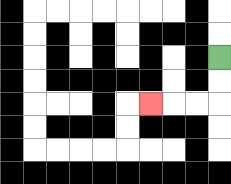{'start': '[9, 2]', 'end': '[6, 4]', 'path_directions': 'D,D,L,L,L', 'path_coordinates': '[[9, 2], [9, 3], [9, 4], [8, 4], [7, 4], [6, 4]]'}